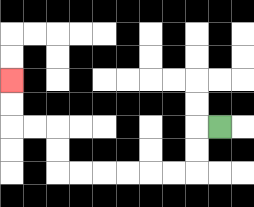{'start': '[9, 5]', 'end': '[0, 3]', 'path_directions': 'L,D,D,L,L,L,L,L,L,U,U,L,L,U,U', 'path_coordinates': '[[9, 5], [8, 5], [8, 6], [8, 7], [7, 7], [6, 7], [5, 7], [4, 7], [3, 7], [2, 7], [2, 6], [2, 5], [1, 5], [0, 5], [0, 4], [0, 3]]'}